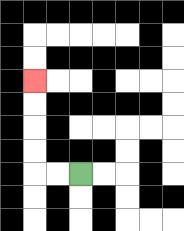{'start': '[3, 7]', 'end': '[1, 3]', 'path_directions': 'L,L,U,U,U,U', 'path_coordinates': '[[3, 7], [2, 7], [1, 7], [1, 6], [1, 5], [1, 4], [1, 3]]'}